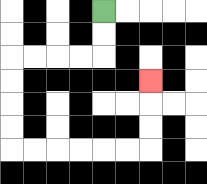{'start': '[4, 0]', 'end': '[6, 3]', 'path_directions': 'D,D,L,L,L,L,D,D,D,D,R,R,R,R,R,R,U,U,U', 'path_coordinates': '[[4, 0], [4, 1], [4, 2], [3, 2], [2, 2], [1, 2], [0, 2], [0, 3], [0, 4], [0, 5], [0, 6], [1, 6], [2, 6], [3, 6], [4, 6], [5, 6], [6, 6], [6, 5], [6, 4], [6, 3]]'}